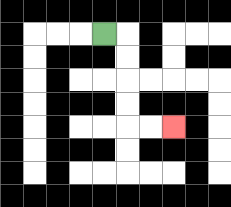{'start': '[4, 1]', 'end': '[7, 5]', 'path_directions': 'R,D,D,D,D,R,R', 'path_coordinates': '[[4, 1], [5, 1], [5, 2], [5, 3], [5, 4], [5, 5], [6, 5], [7, 5]]'}